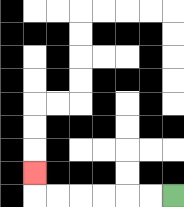{'start': '[7, 8]', 'end': '[1, 7]', 'path_directions': 'L,L,L,L,L,L,U', 'path_coordinates': '[[7, 8], [6, 8], [5, 8], [4, 8], [3, 8], [2, 8], [1, 8], [1, 7]]'}